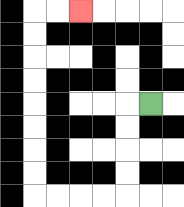{'start': '[6, 4]', 'end': '[3, 0]', 'path_directions': 'L,D,D,D,D,L,L,L,L,U,U,U,U,U,U,U,U,R,R', 'path_coordinates': '[[6, 4], [5, 4], [5, 5], [5, 6], [5, 7], [5, 8], [4, 8], [3, 8], [2, 8], [1, 8], [1, 7], [1, 6], [1, 5], [1, 4], [1, 3], [1, 2], [1, 1], [1, 0], [2, 0], [3, 0]]'}